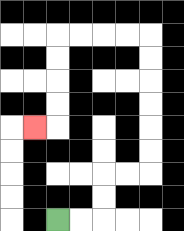{'start': '[2, 9]', 'end': '[1, 5]', 'path_directions': 'R,R,U,U,R,R,U,U,U,U,U,U,L,L,L,L,D,D,D,D,L', 'path_coordinates': '[[2, 9], [3, 9], [4, 9], [4, 8], [4, 7], [5, 7], [6, 7], [6, 6], [6, 5], [6, 4], [6, 3], [6, 2], [6, 1], [5, 1], [4, 1], [3, 1], [2, 1], [2, 2], [2, 3], [2, 4], [2, 5], [1, 5]]'}